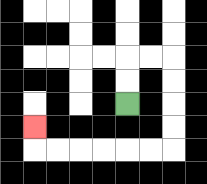{'start': '[5, 4]', 'end': '[1, 5]', 'path_directions': 'U,U,R,R,D,D,D,D,L,L,L,L,L,L,U', 'path_coordinates': '[[5, 4], [5, 3], [5, 2], [6, 2], [7, 2], [7, 3], [7, 4], [7, 5], [7, 6], [6, 6], [5, 6], [4, 6], [3, 6], [2, 6], [1, 6], [1, 5]]'}